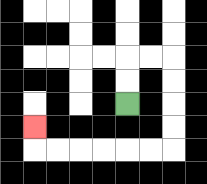{'start': '[5, 4]', 'end': '[1, 5]', 'path_directions': 'U,U,R,R,D,D,D,D,L,L,L,L,L,L,U', 'path_coordinates': '[[5, 4], [5, 3], [5, 2], [6, 2], [7, 2], [7, 3], [7, 4], [7, 5], [7, 6], [6, 6], [5, 6], [4, 6], [3, 6], [2, 6], [1, 6], [1, 5]]'}